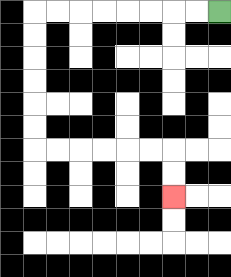{'start': '[9, 0]', 'end': '[7, 8]', 'path_directions': 'L,L,L,L,L,L,L,L,D,D,D,D,D,D,R,R,R,R,R,R,D,D', 'path_coordinates': '[[9, 0], [8, 0], [7, 0], [6, 0], [5, 0], [4, 0], [3, 0], [2, 0], [1, 0], [1, 1], [1, 2], [1, 3], [1, 4], [1, 5], [1, 6], [2, 6], [3, 6], [4, 6], [5, 6], [6, 6], [7, 6], [7, 7], [7, 8]]'}